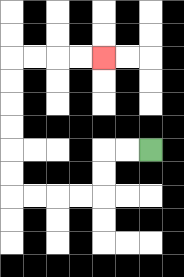{'start': '[6, 6]', 'end': '[4, 2]', 'path_directions': 'L,L,D,D,L,L,L,L,U,U,U,U,U,U,R,R,R,R', 'path_coordinates': '[[6, 6], [5, 6], [4, 6], [4, 7], [4, 8], [3, 8], [2, 8], [1, 8], [0, 8], [0, 7], [0, 6], [0, 5], [0, 4], [0, 3], [0, 2], [1, 2], [2, 2], [3, 2], [4, 2]]'}